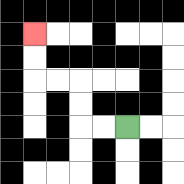{'start': '[5, 5]', 'end': '[1, 1]', 'path_directions': 'L,L,U,U,L,L,U,U', 'path_coordinates': '[[5, 5], [4, 5], [3, 5], [3, 4], [3, 3], [2, 3], [1, 3], [1, 2], [1, 1]]'}